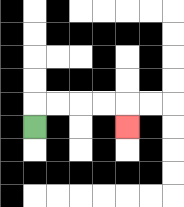{'start': '[1, 5]', 'end': '[5, 5]', 'path_directions': 'U,R,R,R,R,D', 'path_coordinates': '[[1, 5], [1, 4], [2, 4], [3, 4], [4, 4], [5, 4], [5, 5]]'}